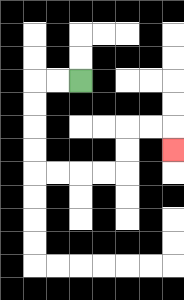{'start': '[3, 3]', 'end': '[7, 6]', 'path_directions': 'L,L,D,D,D,D,R,R,R,R,U,U,R,R,D', 'path_coordinates': '[[3, 3], [2, 3], [1, 3], [1, 4], [1, 5], [1, 6], [1, 7], [2, 7], [3, 7], [4, 7], [5, 7], [5, 6], [5, 5], [6, 5], [7, 5], [7, 6]]'}